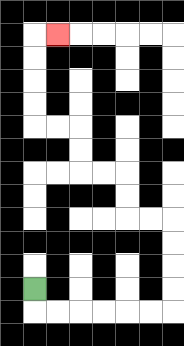{'start': '[1, 12]', 'end': '[2, 1]', 'path_directions': 'D,R,R,R,R,R,R,U,U,U,U,L,L,U,U,L,L,U,U,L,L,U,U,U,U,R', 'path_coordinates': '[[1, 12], [1, 13], [2, 13], [3, 13], [4, 13], [5, 13], [6, 13], [7, 13], [7, 12], [7, 11], [7, 10], [7, 9], [6, 9], [5, 9], [5, 8], [5, 7], [4, 7], [3, 7], [3, 6], [3, 5], [2, 5], [1, 5], [1, 4], [1, 3], [1, 2], [1, 1], [2, 1]]'}